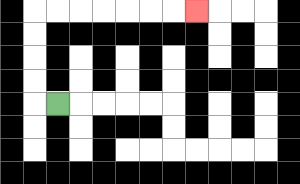{'start': '[2, 4]', 'end': '[8, 0]', 'path_directions': 'L,U,U,U,U,R,R,R,R,R,R,R', 'path_coordinates': '[[2, 4], [1, 4], [1, 3], [1, 2], [1, 1], [1, 0], [2, 0], [3, 0], [4, 0], [5, 0], [6, 0], [7, 0], [8, 0]]'}